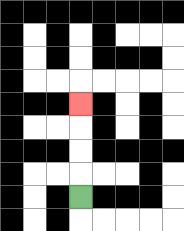{'start': '[3, 8]', 'end': '[3, 4]', 'path_directions': 'U,U,U,U', 'path_coordinates': '[[3, 8], [3, 7], [3, 6], [3, 5], [3, 4]]'}